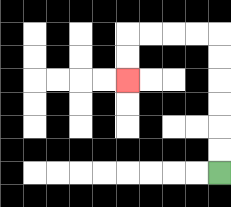{'start': '[9, 7]', 'end': '[5, 3]', 'path_directions': 'U,U,U,U,U,U,L,L,L,L,D,D', 'path_coordinates': '[[9, 7], [9, 6], [9, 5], [9, 4], [9, 3], [9, 2], [9, 1], [8, 1], [7, 1], [6, 1], [5, 1], [5, 2], [5, 3]]'}